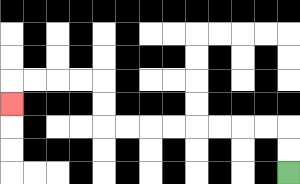{'start': '[12, 7]', 'end': '[0, 4]', 'path_directions': 'U,U,L,L,L,L,L,L,L,L,U,U,L,L,L,L,D', 'path_coordinates': '[[12, 7], [12, 6], [12, 5], [11, 5], [10, 5], [9, 5], [8, 5], [7, 5], [6, 5], [5, 5], [4, 5], [4, 4], [4, 3], [3, 3], [2, 3], [1, 3], [0, 3], [0, 4]]'}